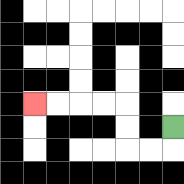{'start': '[7, 5]', 'end': '[1, 4]', 'path_directions': 'D,L,L,U,U,L,L,L,L', 'path_coordinates': '[[7, 5], [7, 6], [6, 6], [5, 6], [5, 5], [5, 4], [4, 4], [3, 4], [2, 4], [1, 4]]'}